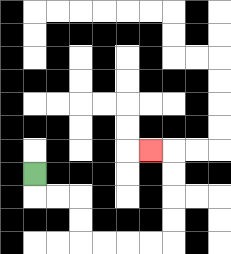{'start': '[1, 7]', 'end': '[6, 6]', 'path_directions': 'D,R,R,D,D,R,R,R,R,U,U,U,U,L', 'path_coordinates': '[[1, 7], [1, 8], [2, 8], [3, 8], [3, 9], [3, 10], [4, 10], [5, 10], [6, 10], [7, 10], [7, 9], [7, 8], [7, 7], [7, 6], [6, 6]]'}